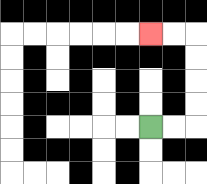{'start': '[6, 5]', 'end': '[6, 1]', 'path_directions': 'R,R,U,U,U,U,L,L', 'path_coordinates': '[[6, 5], [7, 5], [8, 5], [8, 4], [8, 3], [8, 2], [8, 1], [7, 1], [6, 1]]'}